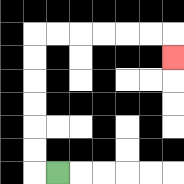{'start': '[2, 7]', 'end': '[7, 2]', 'path_directions': 'L,U,U,U,U,U,U,R,R,R,R,R,R,D', 'path_coordinates': '[[2, 7], [1, 7], [1, 6], [1, 5], [1, 4], [1, 3], [1, 2], [1, 1], [2, 1], [3, 1], [4, 1], [5, 1], [6, 1], [7, 1], [7, 2]]'}